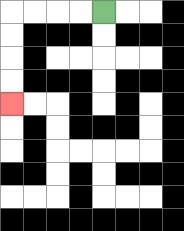{'start': '[4, 0]', 'end': '[0, 4]', 'path_directions': 'L,L,L,L,D,D,D,D', 'path_coordinates': '[[4, 0], [3, 0], [2, 0], [1, 0], [0, 0], [0, 1], [0, 2], [0, 3], [0, 4]]'}